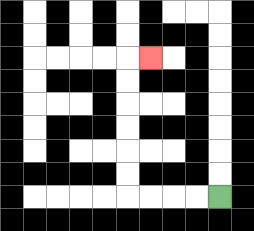{'start': '[9, 8]', 'end': '[6, 2]', 'path_directions': 'L,L,L,L,U,U,U,U,U,U,R', 'path_coordinates': '[[9, 8], [8, 8], [7, 8], [6, 8], [5, 8], [5, 7], [5, 6], [5, 5], [5, 4], [5, 3], [5, 2], [6, 2]]'}